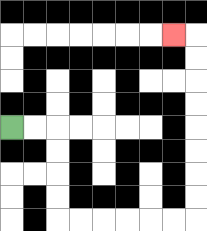{'start': '[0, 5]', 'end': '[7, 1]', 'path_directions': 'R,R,D,D,D,D,R,R,R,R,R,R,U,U,U,U,U,U,U,U,L', 'path_coordinates': '[[0, 5], [1, 5], [2, 5], [2, 6], [2, 7], [2, 8], [2, 9], [3, 9], [4, 9], [5, 9], [6, 9], [7, 9], [8, 9], [8, 8], [8, 7], [8, 6], [8, 5], [8, 4], [8, 3], [8, 2], [8, 1], [7, 1]]'}